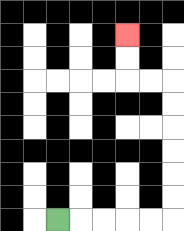{'start': '[2, 9]', 'end': '[5, 1]', 'path_directions': 'R,R,R,R,R,U,U,U,U,U,U,L,L,U,U', 'path_coordinates': '[[2, 9], [3, 9], [4, 9], [5, 9], [6, 9], [7, 9], [7, 8], [7, 7], [7, 6], [7, 5], [7, 4], [7, 3], [6, 3], [5, 3], [5, 2], [5, 1]]'}